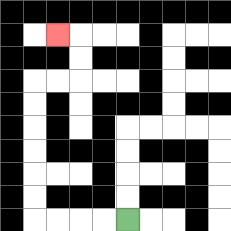{'start': '[5, 9]', 'end': '[2, 1]', 'path_directions': 'L,L,L,L,U,U,U,U,U,U,R,R,U,U,L', 'path_coordinates': '[[5, 9], [4, 9], [3, 9], [2, 9], [1, 9], [1, 8], [1, 7], [1, 6], [1, 5], [1, 4], [1, 3], [2, 3], [3, 3], [3, 2], [3, 1], [2, 1]]'}